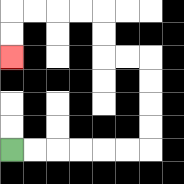{'start': '[0, 6]', 'end': '[0, 2]', 'path_directions': 'R,R,R,R,R,R,U,U,U,U,L,L,U,U,L,L,L,L,D,D', 'path_coordinates': '[[0, 6], [1, 6], [2, 6], [3, 6], [4, 6], [5, 6], [6, 6], [6, 5], [6, 4], [6, 3], [6, 2], [5, 2], [4, 2], [4, 1], [4, 0], [3, 0], [2, 0], [1, 0], [0, 0], [0, 1], [0, 2]]'}